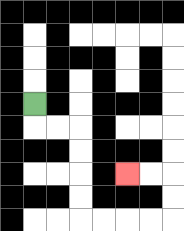{'start': '[1, 4]', 'end': '[5, 7]', 'path_directions': 'D,R,R,D,D,D,D,R,R,R,R,U,U,L,L', 'path_coordinates': '[[1, 4], [1, 5], [2, 5], [3, 5], [3, 6], [3, 7], [3, 8], [3, 9], [4, 9], [5, 9], [6, 9], [7, 9], [7, 8], [7, 7], [6, 7], [5, 7]]'}